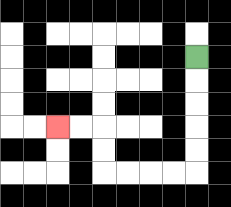{'start': '[8, 2]', 'end': '[2, 5]', 'path_directions': 'D,D,D,D,D,L,L,L,L,U,U,L,L', 'path_coordinates': '[[8, 2], [8, 3], [8, 4], [8, 5], [8, 6], [8, 7], [7, 7], [6, 7], [5, 7], [4, 7], [4, 6], [4, 5], [3, 5], [2, 5]]'}